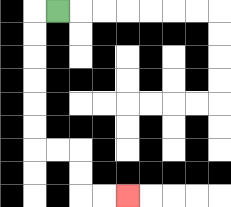{'start': '[2, 0]', 'end': '[5, 8]', 'path_directions': 'L,D,D,D,D,D,D,R,R,D,D,R,R', 'path_coordinates': '[[2, 0], [1, 0], [1, 1], [1, 2], [1, 3], [1, 4], [1, 5], [1, 6], [2, 6], [3, 6], [3, 7], [3, 8], [4, 8], [5, 8]]'}